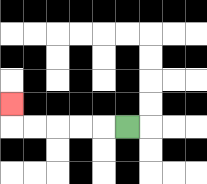{'start': '[5, 5]', 'end': '[0, 4]', 'path_directions': 'L,L,L,L,L,U', 'path_coordinates': '[[5, 5], [4, 5], [3, 5], [2, 5], [1, 5], [0, 5], [0, 4]]'}